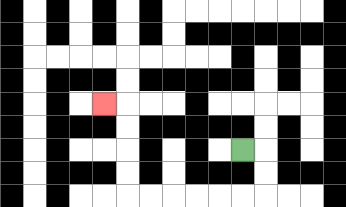{'start': '[10, 6]', 'end': '[4, 4]', 'path_directions': 'R,D,D,L,L,L,L,L,L,U,U,U,U,L', 'path_coordinates': '[[10, 6], [11, 6], [11, 7], [11, 8], [10, 8], [9, 8], [8, 8], [7, 8], [6, 8], [5, 8], [5, 7], [5, 6], [5, 5], [5, 4], [4, 4]]'}